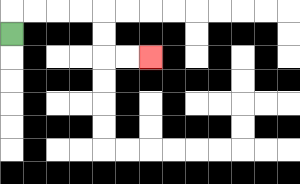{'start': '[0, 1]', 'end': '[6, 2]', 'path_directions': 'U,R,R,R,R,D,D,R,R', 'path_coordinates': '[[0, 1], [0, 0], [1, 0], [2, 0], [3, 0], [4, 0], [4, 1], [4, 2], [5, 2], [6, 2]]'}